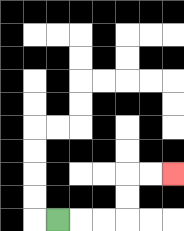{'start': '[2, 9]', 'end': '[7, 7]', 'path_directions': 'R,R,R,U,U,R,R', 'path_coordinates': '[[2, 9], [3, 9], [4, 9], [5, 9], [5, 8], [5, 7], [6, 7], [7, 7]]'}